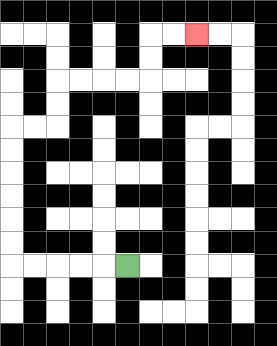{'start': '[5, 11]', 'end': '[8, 1]', 'path_directions': 'L,L,L,L,L,U,U,U,U,U,U,R,R,U,U,R,R,R,R,U,U,R,R', 'path_coordinates': '[[5, 11], [4, 11], [3, 11], [2, 11], [1, 11], [0, 11], [0, 10], [0, 9], [0, 8], [0, 7], [0, 6], [0, 5], [1, 5], [2, 5], [2, 4], [2, 3], [3, 3], [4, 3], [5, 3], [6, 3], [6, 2], [6, 1], [7, 1], [8, 1]]'}